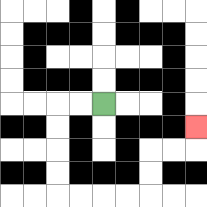{'start': '[4, 4]', 'end': '[8, 5]', 'path_directions': 'L,L,D,D,D,D,R,R,R,R,U,U,R,R,U', 'path_coordinates': '[[4, 4], [3, 4], [2, 4], [2, 5], [2, 6], [2, 7], [2, 8], [3, 8], [4, 8], [5, 8], [6, 8], [6, 7], [6, 6], [7, 6], [8, 6], [8, 5]]'}